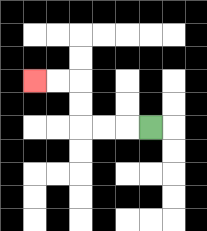{'start': '[6, 5]', 'end': '[1, 3]', 'path_directions': 'L,L,L,U,U,L,L', 'path_coordinates': '[[6, 5], [5, 5], [4, 5], [3, 5], [3, 4], [3, 3], [2, 3], [1, 3]]'}